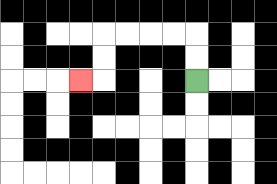{'start': '[8, 3]', 'end': '[3, 3]', 'path_directions': 'U,U,L,L,L,L,D,D,L', 'path_coordinates': '[[8, 3], [8, 2], [8, 1], [7, 1], [6, 1], [5, 1], [4, 1], [4, 2], [4, 3], [3, 3]]'}